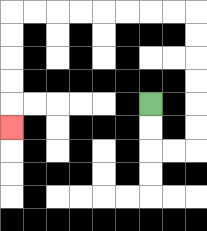{'start': '[6, 4]', 'end': '[0, 5]', 'path_directions': 'D,D,R,R,U,U,U,U,U,U,L,L,L,L,L,L,L,L,D,D,D,D,D', 'path_coordinates': '[[6, 4], [6, 5], [6, 6], [7, 6], [8, 6], [8, 5], [8, 4], [8, 3], [8, 2], [8, 1], [8, 0], [7, 0], [6, 0], [5, 0], [4, 0], [3, 0], [2, 0], [1, 0], [0, 0], [0, 1], [0, 2], [0, 3], [0, 4], [0, 5]]'}